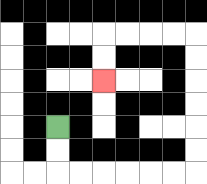{'start': '[2, 5]', 'end': '[4, 3]', 'path_directions': 'D,D,R,R,R,R,R,R,U,U,U,U,U,U,L,L,L,L,D,D', 'path_coordinates': '[[2, 5], [2, 6], [2, 7], [3, 7], [4, 7], [5, 7], [6, 7], [7, 7], [8, 7], [8, 6], [8, 5], [8, 4], [8, 3], [8, 2], [8, 1], [7, 1], [6, 1], [5, 1], [4, 1], [4, 2], [4, 3]]'}